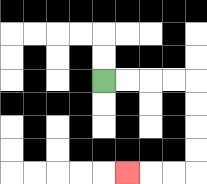{'start': '[4, 3]', 'end': '[5, 7]', 'path_directions': 'R,R,R,R,D,D,D,D,L,L,L', 'path_coordinates': '[[4, 3], [5, 3], [6, 3], [7, 3], [8, 3], [8, 4], [8, 5], [8, 6], [8, 7], [7, 7], [6, 7], [5, 7]]'}